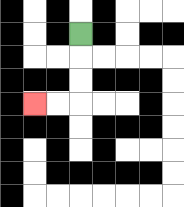{'start': '[3, 1]', 'end': '[1, 4]', 'path_directions': 'D,D,D,L,L', 'path_coordinates': '[[3, 1], [3, 2], [3, 3], [3, 4], [2, 4], [1, 4]]'}